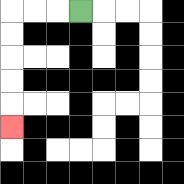{'start': '[3, 0]', 'end': '[0, 5]', 'path_directions': 'L,L,L,D,D,D,D,D', 'path_coordinates': '[[3, 0], [2, 0], [1, 0], [0, 0], [0, 1], [0, 2], [0, 3], [0, 4], [0, 5]]'}